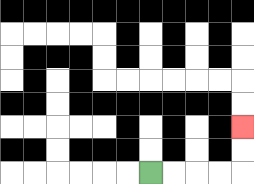{'start': '[6, 7]', 'end': '[10, 5]', 'path_directions': 'R,R,R,R,U,U', 'path_coordinates': '[[6, 7], [7, 7], [8, 7], [9, 7], [10, 7], [10, 6], [10, 5]]'}